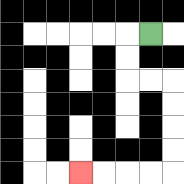{'start': '[6, 1]', 'end': '[3, 7]', 'path_directions': 'L,D,D,R,R,D,D,D,D,L,L,L,L', 'path_coordinates': '[[6, 1], [5, 1], [5, 2], [5, 3], [6, 3], [7, 3], [7, 4], [7, 5], [7, 6], [7, 7], [6, 7], [5, 7], [4, 7], [3, 7]]'}